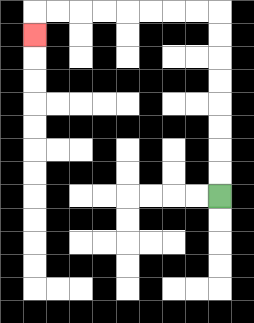{'start': '[9, 8]', 'end': '[1, 1]', 'path_directions': 'U,U,U,U,U,U,U,U,L,L,L,L,L,L,L,L,D', 'path_coordinates': '[[9, 8], [9, 7], [9, 6], [9, 5], [9, 4], [9, 3], [9, 2], [9, 1], [9, 0], [8, 0], [7, 0], [6, 0], [5, 0], [4, 0], [3, 0], [2, 0], [1, 0], [1, 1]]'}